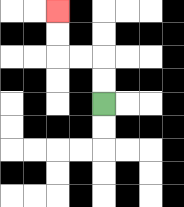{'start': '[4, 4]', 'end': '[2, 0]', 'path_directions': 'U,U,L,L,U,U', 'path_coordinates': '[[4, 4], [4, 3], [4, 2], [3, 2], [2, 2], [2, 1], [2, 0]]'}